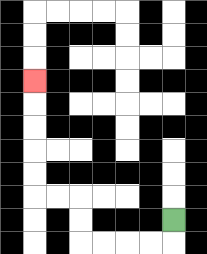{'start': '[7, 9]', 'end': '[1, 3]', 'path_directions': 'D,L,L,L,L,U,U,L,L,U,U,U,U,U', 'path_coordinates': '[[7, 9], [7, 10], [6, 10], [5, 10], [4, 10], [3, 10], [3, 9], [3, 8], [2, 8], [1, 8], [1, 7], [1, 6], [1, 5], [1, 4], [1, 3]]'}